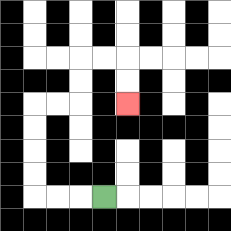{'start': '[4, 8]', 'end': '[5, 4]', 'path_directions': 'L,L,L,U,U,U,U,R,R,U,U,R,R,D,D', 'path_coordinates': '[[4, 8], [3, 8], [2, 8], [1, 8], [1, 7], [1, 6], [1, 5], [1, 4], [2, 4], [3, 4], [3, 3], [3, 2], [4, 2], [5, 2], [5, 3], [5, 4]]'}